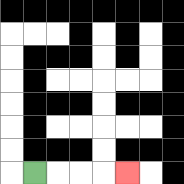{'start': '[1, 7]', 'end': '[5, 7]', 'path_directions': 'R,R,R,R', 'path_coordinates': '[[1, 7], [2, 7], [3, 7], [4, 7], [5, 7]]'}